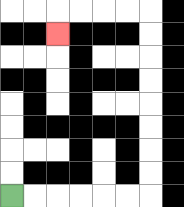{'start': '[0, 8]', 'end': '[2, 1]', 'path_directions': 'R,R,R,R,R,R,U,U,U,U,U,U,U,U,L,L,L,L,D', 'path_coordinates': '[[0, 8], [1, 8], [2, 8], [3, 8], [4, 8], [5, 8], [6, 8], [6, 7], [6, 6], [6, 5], [6, 4], [6, 3], [6, 2], [6, 1], [6, 0], [5, 0], [4, 0], [3, 0], [2, 0], [2, 1]]'}